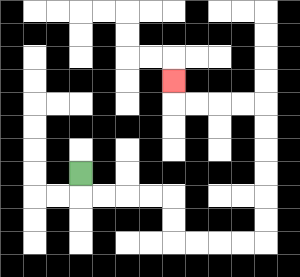{'start': '[3, 7]', 'end': '[7, 3]', 'path_directions': 'D,R,R,R,R,D,D,R,R,R,R,U,U,U,U,U,U,L,L,L,L,U', 'path_coordinates': '[[3, 7], [3, 8], [4, 8], [5, 8], [6, 8], [7, 8], [7, 9], [7, 10], [8, 10], [9, 10], [10, 10], [11, 10], [11, 9], [11, 8], [11, 7], [11, 6], [11, 5], [11, 4], [10, 4], [9, 4], [8, 4], [7, 4], [7, 3]]'}